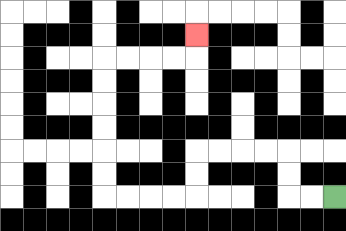{'start': '[14, 8]', 'end': '[8, 1]', 'path_directions': 'L,L,U,U,L,L,L,L,D,D,L,L,L,L,U,U,U,U,U,U,R,R,R,R,U', 'path_coordinates': '[[14, 8], [13, 8], [12, 8], [12, 7], [12, 6], [11, 6], [10, 6], [9, 6], [8, 6], [8, 7], [8, 8], [7, 8], [6, 8], [5, 8], [4, 8], [4, 7], [4, 6], [4, 5], [4, 4], [4, 3], [4, 2], [5, 2], [6, 2], [7, 2], [8, 2], [8, 1]]'}